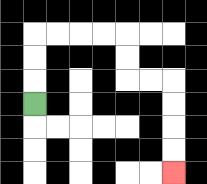{'start': '[1, 4]', 'end': '[7, 7]', 'path_directions': 'U,U,U,R,R,R,R,D,D,R,R,D,D,D,D', 'path_coordinates': '[[1, 4], [1, 3], [1, 2], [1, 1], [2, 1], [3, 1], [4, 1], [5, 1], [5, 2], [5, 3], [6, 3], [7, 3], [7, 4], [7, 5], [7, 6], [7, 7]]'}